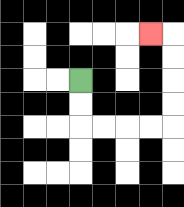{'start': '[3, 3]', 'end': '[6, 1]', 'path_directions': 'D,D,R,R,R,R,U,U,U,U,L', 'path_coordinates': '[[3, 3], [3, 4], [3, 5], [4, 5], [5, 5], [6, 5], [7, 5], [7, 4], [7, 3], [7, 2], [7, 1], [6, 1]]'}